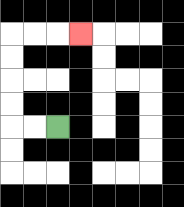{'start': '[2, 5]', 'end': '[3, 1]', 'path_directions': 'L,L,U,U,U,U,R,R,R', 'path_coordinates': '[[2, 5], [1, 5], [0, 5], [0, 4], [0, 3], [0, 2], [0, 1], [1, 1], [2, 1], [3, 1]]'}